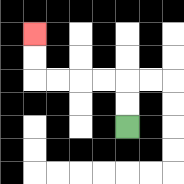{'start': '[5, 5]', 'end': '[1, 1]', 'path_directions': 'U,U,L,L,L,L,U,U', 'path_coordinates': '[[5, 5], [5, 4], [5, 3], [4, 3], [3, 3], [2, 3], [1, 3], [1, 2], [1, 1]]'}